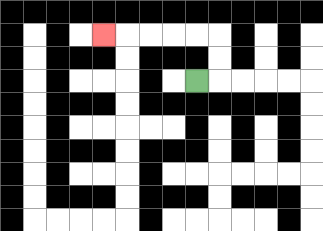{'start': '[8, 3]', 'end': '[4, 1]', 'path_directions': 'R,U,U,L,L,L,L,L', 'path_coordinates': '[[8, 3], [9, 3], [9, 2], [9, 1], [8, 1], [7, 1], [6, 1], [5, 1], [4, 1]]'}